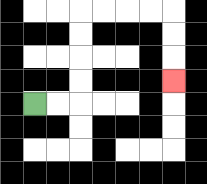{'start': '[1, 4]', 'end': '[7, 3]', 'path_directions': 'R,R,U,U,U,U,R,R,R,R,D,D,D', 'path_coordinates': '[[1, 4], [2, 4], [3, 4], [3, 3], [3, 2], [3, 1], [3, 0], [4, 0], [5, 0], [6, 0], [7, 0], [7, 1], [7, 2], [7, 3]]'}